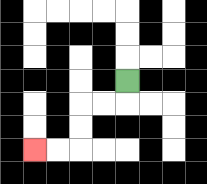{'start': '[5, 3]', 'end': '[1, 6]', 'path_directions': 'D,L,L,D,D,L,L', 'path_coordinates': '[[5, 3], [5, 4], [4, 4], [3, 4], [3, 5], [3, 6], [2, 6], [1, 6]]'}